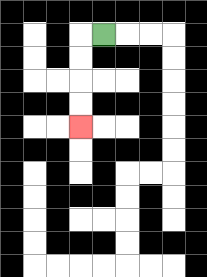{'start': '[4, 1]', 'end': '[3, 5]', 'path_directions': 'L,D,D,D,D', 'path_coordinates': '[[4, 1], [3, 1], [3, 2], [3, 3], [3, 4], [3, 5]]'}